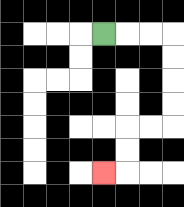{'start': '[4, 1]', 'end': '[4, 7]', 'path_directions': 'R,R,R,D,D,D,D,L,L,D,D,L', 'path_coordinates': '[[4, 1], [5, 1], [6, 1], [7, 1], [7, 2], [7, 3], [7, 4], [7, 5], [6, 5], [5, 5], [5, 6], [5, 7], [4, 7]]'}